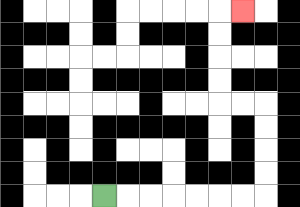{'start': '[4, 8]', 'end': '[10, 0]', 'path_directions': 'R,R,R,R,R,R,R,U,U,U,U,L,L,U,U,U,U,R', 'path_coordinates': '[[4, 8], [5, 8], [6, 8], [7, 8], [8, 8], [9, 8], [10, 8], [11, 8], [11, 7], [11, 6], [11, 5], [11, 4], [10, 4], [9, 4], [9, 3], [9, 2], [9, 1], [9, 0], [10, 0]]'}